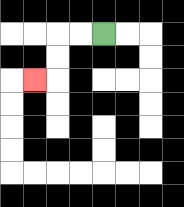{'start': '[4, 1]', 'end': '[1, 3]', 'path_directions': 'L,L,D,D,L', 'path_coordinates': '[[4, 1], [3, 1], [2, 1], [2, 2], [2, 3], [1, 3]]'}